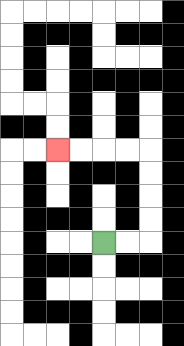{'start': '[4, 10]', 'end': '[2, 6]', 'path_directions': 'R,R,U,U,U,U,L,L,L,L', 'path_coordinates': '[[4, 10], [5, 10], [6, 10], [6, 9], [6, 8], [6, 7], [6, 6], [5, 6], [4, 6], [3, 6], [2, 6]]'}